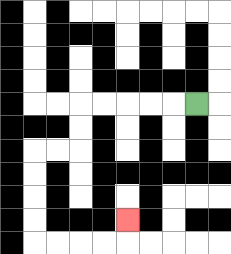{'start': '[8, 4]', 'end': '[5, 9]', 'path_directions': 'L,L,L,L,L,D,D,L,L,D,D,D,D,R,R,R,R,U', 'path_coordinates': '[[8, 4], [7, 4], [6, 4], [5, 4], [4, 4], [3, 4], [3, 5], [3, 6], [2, 6], [1, 6], [1, 7], [1, 8], [1, 9], [1, 10], [2, 10], [3, 10], [4, 10], [5, 10], [5, 9]]'}